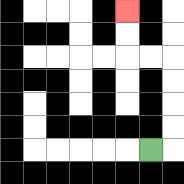{'start': '[6, 6]', 'end': '[5, 0]', 'path_directions': 'R,U,U,U,U,L,L,U,U', 'path_coordinates': '[[6, 6], [7, 6], [7, 5], [7, 4], [7, 3], [7, 2], [6, 2], [5, 2], [5, 1], [5, 0]]'}